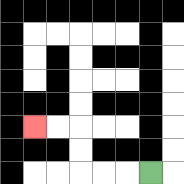{'start': '[6, 7]', 'end': '[1, 5]', 'path_directions': 'L,L,L,U,U,L,L', 'path_coordinates': '[[6, 7], [5, 7], [4, 7], [3, 7], [3, 6], [3, 5], [2, 5], [1, 5]]'}